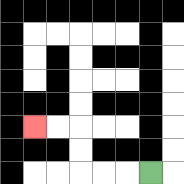{'start': '[6, 7]', 'end': '[1, 5]', 'path_directions': 'L,L,L,U,U,L,L', 'path_coordinates': '[[6, 7], [5, 7], [4, 7], [3, 7], [3, 6], [3, 5], [2, 5], [1, 5]]'}